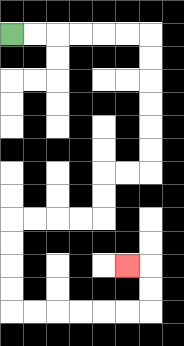{'start': '[0, 1]', 'end': '[5, 11]', 'path_directions': 'R,R,R,R,R,R,D,D,D,D,D,D,L,L,D,D,L,L,L,L,D,D,D,D,R,R,R,R,R,R,U,U,L', 'path_coordinates': '[[0, 1], [1, 1], [2, 1], [3, 1], [4, 1], [5, 1], [6, 1], [6, 2], [6, 3], [6, 4], [6, 5], [6, 6], [6, 7], [5, 7], [4, 7], [4, 8], [4, 9], [3, 9], [2, 9], [1, 9], [0, 9], [0, 10], [0, 11], [0, 12], [0, 13], [1, 13], [2, 13], [3, 13], [4, 13], [5, 13], [6, 13], [6, 12], [6, 11], [5, 11]]'}